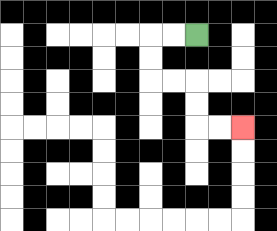{'start': '[8, 1]', 'end': '[10, 5]', 'path_directions': 'L,L,D,D,R,R,D,D,R,R', 'path_coordinates': '[[8, 1], [7, 1], [6, 1], [6, 2], [6, 3], [7, 3], [8, 3], [8, 4], [8, 5], [9, 5], [10, 5]]'}